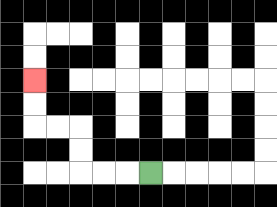{'start': '[6, 7]', 'end': '[1, 3]', 'path_directions': 'L,L,L,U,U,L,L,U,U', 'path_coordinates': '[[6, 7], [5, 7], [4, 7], [3, 7], [3, 6], [3, 5], [2, 5], [1, 5], [1, 4], [1, 3]]'}